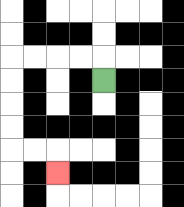{'start': '[4, 3]', 'end': '[2, 7]', 'path_directions': 'U,L,L,L,L,D,D,D,D,R,R,D', 'path_coordinates': '[[4, 3], [4, 2], [3, 2], [2, 2], [1, 2], [0, 2], [0, 3], [0, 4], [0, 5], [0, 6], [1, 6], [2, 6], [2, 7]]'}